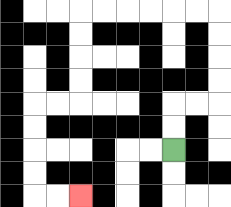{'start': '[7, 6]', 'end': '[3, 8]', 'path_directions': 'U,U,R,R,U,U,U,U,L,L,L,L,L,L,D,D,D,D,L,L,D,D,D,D,R,R', 'path_coordinates': '[[7, 6], [7, 5], [7, 4], [8, 4], [9, 4], [9, 3], [9, 2], [9, 1], [9, 0], [8, 0], [7, 0], [6, 0], [5, 0], [4, 0], [3, 0], [3, 1], [3, 2], [3, 3], [3, 4], [2, 4], [1, 4], [1, 5], [1, 6], [1, 7], [1, 8], [2, 8], [3, 8]]'}